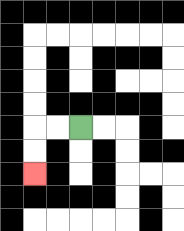{'start': '[3, 5]', 'end': '[1, 7]', 'path_directions': 'L,L,D,D', 'path_coordinates': '[[3, 5], [2, 5], [1, 5], [1, 6], [1, 7]]'}